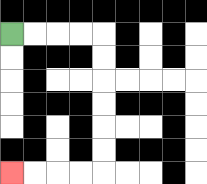{'start': '[0, 1]', 'end': '[0, 7]', 'path_directions': 'R,R,R,R,D,D,D,D,D,D,L,L,L,L', 'path_coordinates': '[[0, 1], [1, 1], [2, 1], [3, 1], [4, 1], [4, 2], [4, 3], [4, 4], [4, 5], [4, 6], [4, 7], [3, 7], [2, 7], [1, 7], [0, 7]]'}